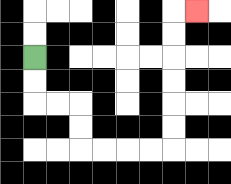{'start': '[1, 2]', 'end': '[8, 0]', 'path_directions': 'D,D,R,R,D,D,R,R,R,R,U,U,U,U,U,U,R', 'path_coordinates': '[[1, 2], [1, 3], [1, 4], [2, 4], [3, 4], [3, 5], [3, 6], [4, 6], [5, 6], [6, 6], [7, 6], [7, 5], [7, 4], [7, 3], [7, 2], [7, 1], [7, 0], [8, 0]]'}